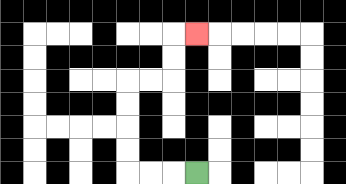{'start': '[8, 7]', 'end': '[8, 1]', 'path_directions': 'L,L,L,U,U,U,U,R,R,U,U,R', 'path_coordinates': '[[8, 7], [7, 7], [6, 7], [5, 7], [5, 6], [5, 5], [5, 4], [5, 3], [6, 3], [7, 3], [7, 2], [7, 1], [8, 1]]'}